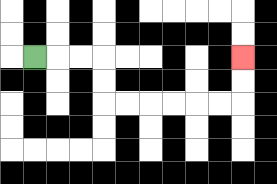{'start': '[1, 2]', 'end': '[10, 2]', 'path_directions': 'R,R,R,D,D,R,R,R,R,R,R,U,U', 'path_coordinates': '[[1, 2], [2, 2], [3, 2], [4, 2], [4, 3], [4, 4], [5, 4], [6, 4], [7, 4], [8, 4], [9, 4], [10, 4], [10, 3], [10, 2]]'}